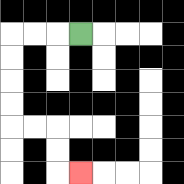{'start': '[3, 1]', 'end': '[3, 7]', 'path_directions': 'L,L,L,D,D,D,D,R,R,D,D,R', 'path_coordinates': '[[3, 1], [2, 1], [1, 1], [0, 1], [0, 2], [0, 3], [0, 4], [0, 5], [1, 5], [2, 5], [2, 6], [2, 7], [3, 7]]'}